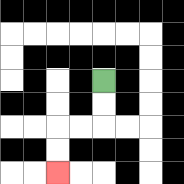{'start': '[4, 3]', 'end': '[2, 7]', 'path_directions': 'D,D,L,L,D,D', 'path_coordinates': '[[4, 3], [4, 4], [4, 5], [3, 5], [2, 5], [2, 6], [2, 7]]'}